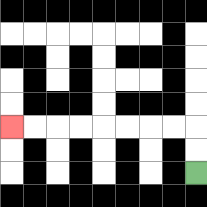{'start': '[8, 7]', 'end': '[0, 5]', 'path_directions': 'U,U,L,L,L,L,L,L,L,L', 'path_coordinates': '[[8, 7], [8, 6], [8, 5], [7, 5], [6, 5], [5, 5], [4, 5], [3, 5], [2, 5], [1, 5], [0, 5]]'}